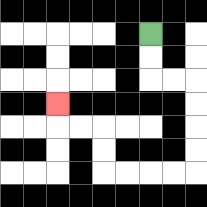{'start': '[6, 1]', 'end': '[2, 4]', 'path_directions': 'D,D,R,R,D,D,D,D,L,L,L,L,U,U,L,L,U', 'path_coordinates': '[[6, 1], [6, 2], [6, 3], [7, 3], [8, 3], [8, 4], [8, 5], [8, 6], [8, 7], [7, 7], [6, 7], [5, 7], [4, 7], [4, 6], [4, 5], [3, 5], [2, 5], [2, 4]]'}